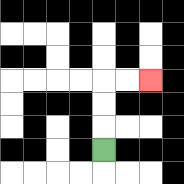{'start': '[4, 6]', 'end': '[6, 3]', 'path_directions': 'U,U,U,R,R', 'path_coordinates': '[[4, 6], [4, 5], [4, 4], [4, 3], [5, 3], [6, 3]]'}